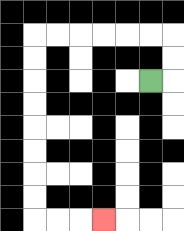{'start': '[6, 3]', 'end': '[4, 9]', 'path_directions': 'R,U,U,L,L,L,L,L,L,D,D,D,D,D,D,D,D,R,R,R', 'path_coordinates': '[[6, 3], [7, 3], [7, 2], [7, 1], [6, 1], [5, 1], [4, 1], [3, 1], [2, 1], [1, 1], [1, 2], [1, 3], [1, 4], [1, 5], [1, 6], [1, 7], [1, 8], [1, 9], [2, 9], [3, 9], [4, 9]]'}